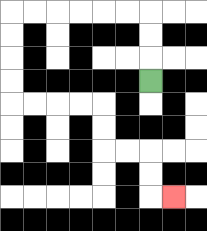{'start': '[6, 3]', 'end': '[7, 8]', 'path_directions': 'U,U,U,L,L,L,L,L,L,D,D,D,D,R,R,R,R,D,D,R,R,D,D,R', 'path_coordinates': '[[6, 3], [6, 2], [6, 1], [6, 0], [5, 0], [4, 0], [3, 0], [2, 0], [1, 0], [0, 0], [0, 1], [0, 2], [0, 3], [0, 4], [1, 4], [2, 4], [3, 4], [4, 4], [4, 5], [4, 6], [5, 6], [6, 6], [6, 7], [6, 8], [7, 8]]'}